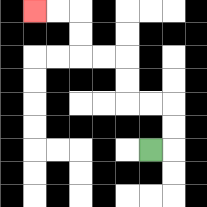{'start': '[6, 6]', 'end': '[1, 0]', 'path_directions': 'R,U,U,L,L,U,U,L,L,U,U,L,L', 'path_coordinates': '[[6, 6], [7, 6], [7, 5], [7, 4], [6, 4], [5, 4], [5, 3], [5, 2], [4, 2], [3, 2], [3, 1], [3, 0], [2, 0], [1, 0]]'}